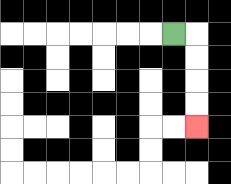{'start': '[7, 1]', 'end': '[8, 5]', 'path_directions': 'R,D,D,D,D', 'path_coordinates': '[[7, 1], [8, 1], [8, 2], [8, 3], [8, 4], [8, 5]]'}